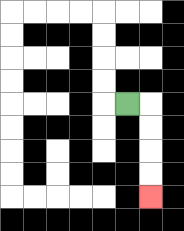{'start': '[5, 4]', 'end': '[6, 8]', 'path_directions': 'R,D,D,D,D', 'path_coordinates': '[[5, 4], [6, 4], [6, 5], [6, 6], [6, 7], [6, 8]]'}